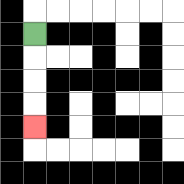{'start': '[1, 1]', 'end': '[1, 5]', 'path_directions': 'D,D,D,D', 'path_coordinates': '[[1, 1], [1, 2], [1, 3], [1, 4], [1, 5]]'}